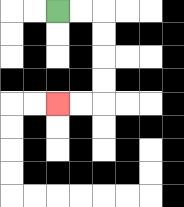{'start': '[2, 0]', 'end': '[2, 4]', 'path_directions': 'R,R,D,D,D,D,L,L', 'path_coordinates': '[[2, 0], [3, 0], [4, 0], [4, 1], [4, 2], [4, 3], [4, 4], [3, 4], [2, 4]]'}